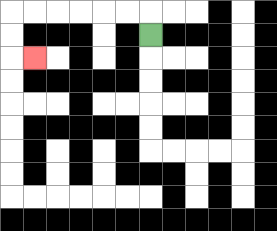{'start': '[6, 1]', 'end': '[1, 2]', 'path_directions': 'U,L,L,L,L,L,L,D,D,R', 'path_coordinates': '[[6, 1], [6, 0], [5, 0], [4, 0], [3, 0], [2, 0], [1, 0], [0, 0], [0, 1], [0, 2], [1, 2]]'}